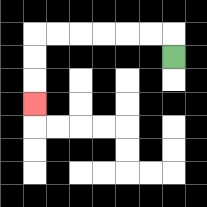{'start': '[7, 2]', 'end': '[1, 4]', 'path_directions': 'U,L,L,L,L,L,L,D,D,D', 'path_coordinates': '[[7, 2], [7, 1], [6, 1], [5, 1], [4, 1], [3, 1], [2, 1], [1, 1], [1, 2], [1, 3], [1, 4]]'}